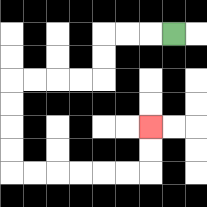{'start': '[7, 1]', 'end': '[6, 5]', 'path_directions': 'L,L,L,D,D,L,L,L,L,D,D,D,D,R,R,R,R,R,R,U,U', 'path_coordinates': '[[7, 1], [6, 1], [5, 1], [4, 1], [4, 2], [4, 3], [3, 3], [2, 3], [1, 3], [0, 3], [0, 4], [0, 5], [0, 6], [0, 7], [1, 7], [2, 7], [3, 7], [4, 7], [5, 7], [6, 7], [6, 6], [6, 5]]'}